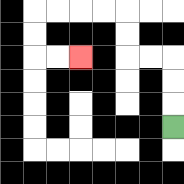{'start': '[7, 5]', 'end': '[3, 2]', 'path_directions': 'U,U,U,L,L,U,U,L,L,L,L,D,D,R,R', 'path_coordinates': '[[7, 5], [7, 4], [7, 3], [7, 2], [6, 2], [5, 2], [5, 1], [5, 0], [4, 0], [3, 0], [2, 0], [1, 0], [1, 1], [1, 2], [2, 2], [3, 2]]'}